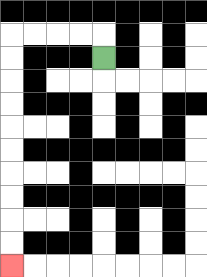{'start': '[4, 2]', 'end': '[0, 11]', 'path_directions': 'U,L,L,L,L,D,D,D,D,D,D,D,D,D,D', 'path_coordinates': '[[4, 2], [4, 1], [3, 1], [2, 1], [1, 1], [0, 1], [0, 2], [0, 3], [0, 4], [0, 5], [0, 6], [0, 7], [0, 8], [0, 9], [0, 10], [0, 11]]'}